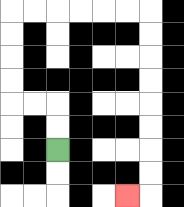{'start': '[2, 6]', 'end': '[5, 8]', 'path_directions': 'U,U,L,L,U,U,U,U,R,R,R,R,R,R,D,D,D,D,D,D,D,D,L', 'path_coordinates': '[[2, 6], [2, 5], [2, 4], [1, 4], [0, 4], [0, 3], [0, 2], [0, 1], [0, 0], [1, 0], [2, 0], [3, 0], [4, 0], [5, 0], [6, 0], [6, 1], [6, 2], [6, 3], [6, 4], [6, 5], [6, 6], [6, 7], [6, 8], [5, 8]]'}